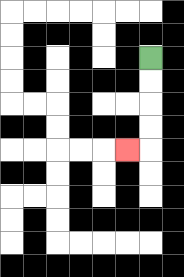{'start': '[6, 2]', 'end': '[5, 6]', 'path_directions': 'D,D,D,D,L', 'path_coordinates': '[[6, 2], [6, 3], [6, 4], [6, 5], [6, 6], [5, 6]]'}